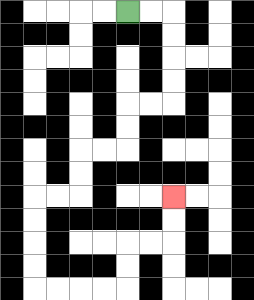{'start': '[5, 0]', 'end': '[7, 8]', 'path_directions': 'R,R,D,D,D,D,L,L,D,D,L,L,D,D,L,L,D,D,D,D,R,R,R,R,U,U,R,R,U,U', 'path_coordinates': '[[5, 0], [6, 0], [7, 0], [7, 1], [7, 2], [7, 3], [7, 4], [6, 4], [5, 4], [5, 5], [5, 6], [4, 6], [3, 6], [3, 7], [3, 8], [2, 8], [1, 8], [1, 9], [1, 10], [1, 11], [1, 12], [2, 12], [3, 12], [4, 12], [5, 12], [5, 11], [5, 10], [6, 10], [7, 10], [7, 9], [7, 8]]'}